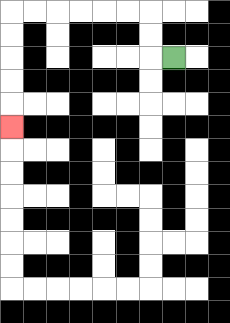{'start': '[7, 2]', 'end': '[0, 5]', 'path_directions': 'L,U,U,L,L,L,L,L,L,D,D,D,D,D', 'path_coordinates': '[[7, 2], [6, 2], [6, 1], [6, 0], [5, 0], [4, 0], [3, 0], [2, 0], [1, 0], [0, 0], [0, 1], [0, 2], [0, 3], [0, 4], [0, 5]]'}